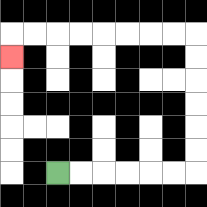{'start': '[2, 7]', 'end': '[0, 2]', 'path_directions': 'R,R,R,R,R,R,U,U,U,U,U,U,L,L,L,L,L,L,L,L,D', 'path_coordinates': '[[2, 7], [3, 7], [4, 7], [5, 7], [6, 7], [7, 7], [8, 7], [8, 6], [8, 5], [8, 4], [8, 3], [8, 2], [8, 1], [7, 1], [6, 1], [5, 1], [4, 1], [3, 1], [2, 1], [1, 1], [0, 1], [0, 2]]'}